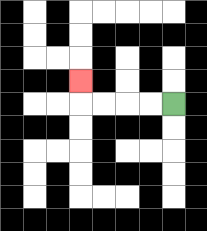{'start': '[7, 4]', 'end': '[3, 3]', 'path_directions': 'L,L,L,L,U', 'path_coordinates': '[[7, 4], [6, 4], [5, 4], [4, 4], [3, 4], [3, 3]]'}